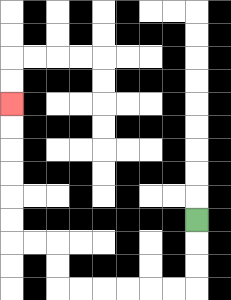{'start': '[8, 9]', 'end': '[0, 4]', 'path_directions': 'D,D,D,L,L,L,L,L,L,U,U,L,L,U,U,U,U,U,U', 'path_coordinates': '[[8, 9], [8, 10], [8, 11], [8, 12], [7, 12], [6, 12], [5, 12], [4, 12], [3, 12], [2, 12], [2, 11], [2, 10], [1, 10], [0, 10], [0, 9], [0, 8], [0, 7], [0, 6], [0, 5], [0, 4]]'}